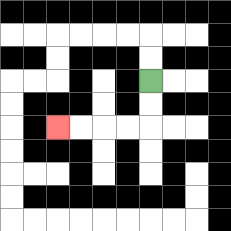{'start': '[6, 3]', 'end': '[2, 5]', 'path_directions': 'D,D,L,L,L,L', 'path_coordinates': '[[6, 3], [6, 4], [6, 5], [5, 5], [4, 5], [3, 5], [2, 5]]'}